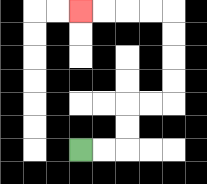{'start': '[3, 6]', 'end': '[3, 0]', 'path_directions': 'R,R,U,U,R,R,U,U,U,U,L,L,L,L', 'path_coordinates': '[[3, 6], [4, 6], [5, 6], [5, 5], [5, 4], [6, 4], [7, 4], [7, 3], [7, 2], [7, 1], [7, 0], [6, 0], [5, 0], [4, 0], [3, 0]]'}